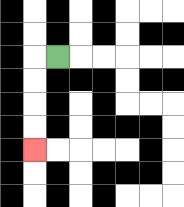{'start': '[2, 2]', 'end': '[1, 6]', 'path_directions': 'L,D,D,D,D', 'path_coordinates': '[[2, 2], [1, 2], [1, 3], [1, 4], [1, 5], [1, 6]]'}